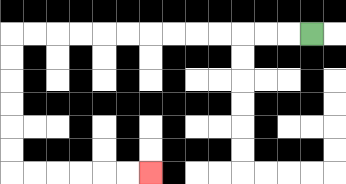{'start': '[13, 1]', 'end': '[6, 7]', 'path_directions': 'L,L,L,L,L,L,L,L,L,L,L,L,L,D,D,D,D,D,D,R,R,R,R,R,R', 'path_coordinates': '[[13, 1], [12, 1], [11, 1], [10, 1], [9, 1], [8, 1], [7, 1], [6, 1], [5, 1], [4, 1], [3, 1], [2, 1], [1, 1], [0, 1], [0, 2], [0, 3], [0, 4], [0, 5], [0, 6], [0, 7], [1, 7], [2, 7], [3, 7], [4, 7], [5, 7], [6, 7]]'}